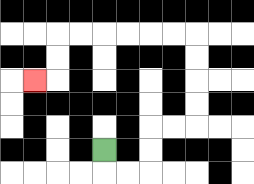{'start': '[4, 6]', 'end': '[1, 3]', 'path_directions': 'D,R,R,U,U,R,R,U,U,U,U,L,L,L,L,L,L,D,D,L', 'path_coordinates': '[[4, 6], [4, 7], [5, 7], [6, 7], [6, 6], [6, 5], [7, 5], [8, 5], [8, 4], [8, 3], [8, 2], [8, 1], [7, 1], [6, 1], [5, 1], [4, 1], [3, 1], [2, 1], [2, 2], [2, 3], [1, 3]]'}